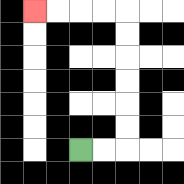{'start': '[3, 6]', 'end': '[1, 0]', 'path_directions': 'R,R,U,U,U,U,U,U,L,L,L,L', 'path_coordinates': '[[3, 6], [4, 6], [5, 6], [5, 5], [5, 4], [5, 3], [5, 2], [5, 1], [5, 0], [4, 0], [3, 0], [2, 0], [1, 0]]'}